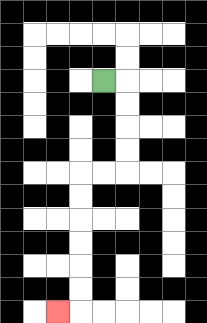{'start': '[4, 3]', 'end': '[2, 13]', 'path_directions': 'R,D,D,D,D,L,L,D,D,D,D,D,D,L', 'path_coordinates': '[[4, 3], [5, 3], [5, 4], [5, 5], [5, 6], [5, 7], [4, 7], [3, 7], [3, 8], [3, 9], [3, 10], [3, 11], [3, 12], [3, 13], [2, 13]]'}